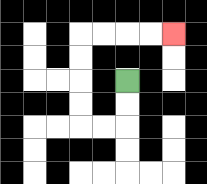{'start': '[5, 3]', 'end': '[7, 1]', 'path_directions': 'D,D,L,L,U,U,U,U,R,R,R,R', 'path_coordinates': '[[5, 3], [5, 4], [5, 5], [4, 5], [3, 5], [3, 4], [3, 3], [3, 2], [3, 1], [4, 1], [5, 1], [6, 1], [7, 1]]'}